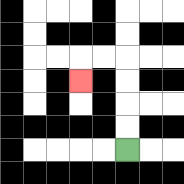{'start': '[5, 6]', 'end': '[3, 3]', 'path_directions': 'U,U,U,U,L,L,D', 'path_coordinates': '[[5, 6], [5, 5], [5, 4], [5, 3], [5, 2], [4, 2], [3, 2], [3, 3]]'}